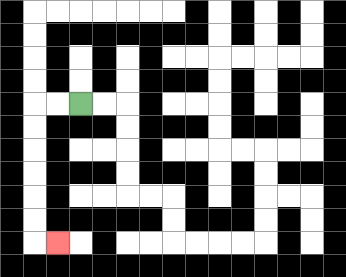{'start': '[3, 4]', 'end': '[2, 10]', 'path_directions': 'L,L,D,D,D,D,D,D,R', 'path_coordinates': '[[3, 4], [2, 4], [1, 4], [1, 5], [1, 6], [1, 7], [1, 8], [1, 9], [1, 10], [2, 10]]'}